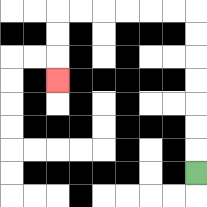{'start': '[8, 7]', 'end': '[2, 3]', 'path_directions': 'U,U,U,U,U,U,U,L,L,L,L,L,L,D,D,D', 'path_coordinates': '[[8, 7], [8, 6], [8, 5], [8, 4], [8, 3], [8, 2], [8, 1], [8, 0], [7, 0], [6, 0], [5, 0], [4, 0], [3, 0], [2, 0], [2, 1], [2, 2], [2, 3]]'}